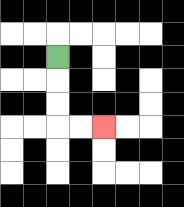{'start': '[2, 2]', 'end': '[4, 5]', 'path_directions': 'D,D,D,R,R', 'path_coordinates': '[[2, 2], [2, 3], [2, 4], [2, 5], [3, 5], [4, 5]]'}